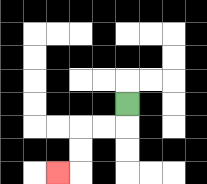{'start': '[5, 4]', 'end': '[2, 7]', 'path_directions': 'D,L,L,D,D,L', 'path_coordinates': '[[5, 4], [5, 5], [4, 5], [3, 5], [3, 6], [3, 7], [2, 7]]'}